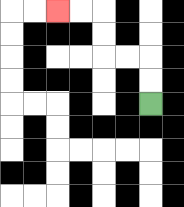{'start': '[6, 4]', 'end': '[2, 0]', 'path_directions': 'U,U,L,L,U,U,L,L', 'path_coordinates': '[[6, 4], [6, 3], [6, 2], [5, 2], [4, 2], [4, 1], [4, 0], [3, 0], [2, 0]]'}